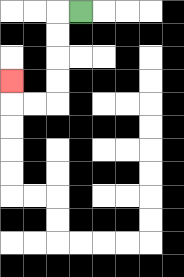{'start': '[3, 0]', 'end': '[0, 3]', 'path_directions': 'L,D,D,D,D,L,L,U', 'path_coordinates': '[[3, 0], [2, 0], [2, 1], [2, 2], [2, 3], [2, 4], [1, 4], [0, 4], [0, 3]]'}